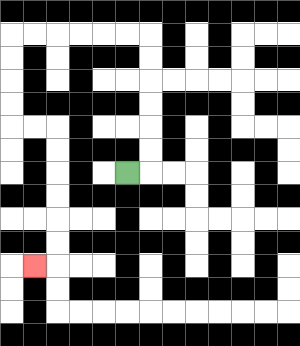{'start': '[5, 7]', 'end': '[1, 11]', 'path_directions': 'R,U,U,U,U,U,U,L,L,L,L,L,L,D,D,D,D,R,R,D,D,D,D,D,D,L', 'path_coordinates': '[[5, 7], [6, 7], [6, 6], [6, 5], [6, 4], [6, 3], [6, 2], [6, 1], [5, 1], [4, 1], [3, 1], [2, 1], [1, 1], [0, 1], [0, 2], [0, 3], [0, 4], [0, 5], [1, 5], [2, 5], [2, 6], [2, 7], [2, 8], [2, 9], [2, 10], [2, 11], [1, 11]]'}